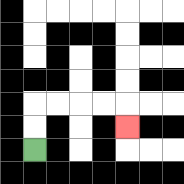{'start': '[1, 6]', 'end': '[5, 5]', 'path_directions': 'U,U,R,R,R,R,D', 'path_coordinates': '[[1, 6], [1, 5], [1, 4], [2, 4], [3, 4], [4, 4], [5, 4], [5, 5]]'}